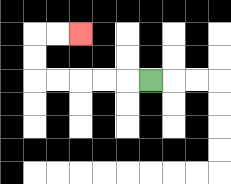{'start': '[6, 3]', 'end': '[3, 1]', 'path_directions': 'L,L,L,L,L,U,U,R,R', 'path_coordinates': '[[6, 3], [5, 3], [4, 3], [3, 3], [2, 3], [1, 3], [1, 2], [1, 1], [2, 1], [3, 1]]'}